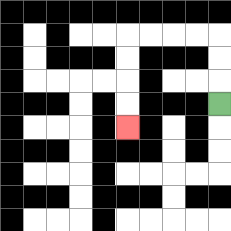{'start': '[9, 4]', 'end': '[5, 5]', 'path_directions': 'U,U,U,L,L,L,L,D,D,D,D', 'path_coordinates': '[[9, 4], [9, 3], [9, 2], [9, 1], [8, 1], [7, 1], [6, 1], [5, 1], [5, 2], [5, 3], [5, 4], [5, 5]]'}